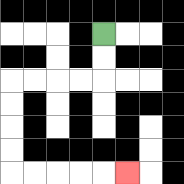{'start': '[4, 1]', 'end': '[5, 7]', 'path_directions': 'D,D,L,L,L,L,D,D,D,D,R,R,R,R,R', 'path_coordinates': '[[4, 1], [4, 2], [4, 3], [3, 3], [2, 3], [1, 3], [0, 3], [0, 4], [0, 5], [0, 6], [0, 7], [1, 7], [2, 7], [3, 7], [4, 7], [5, 7]]'}